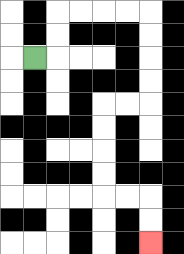{'start': '[1, 2]', 'end': '[6, 10]', 'path_directions': 'R,U,U,R,R,R,R,D,D,D,D,L,L,D,D,D,D,R,R,D,D', 'path_coordinates': '[[1, 2], [2, 2], [2, 1], [2, 0], [3, 0], [4, 0], [5, 0], [6, 0], [6, 1], [6, 2], [6, 3], [6, 4], [5, 4], [4, 4], [4, 5], [4, 6], [4, 7], [4, 8], [5, 8], [6, 8], [6, 9], [6, 10]]'}